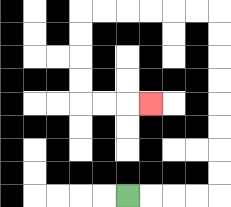{'start': '[5, 8]', 'end': '[6, 4]', 'path_directions': 'R,R,R,R,U,U,U,U,U,U,U,U,L,L,L,L,L,L,D,D,D,D,R,R,R', 'path_coordinates': '[[5, 8], [6, 8], [7, 8], [8, 8], [9, 8], [9, 7], [9, 6], [9, 5], [9, 4], [9, 3], [9, 2], [9, 1], [9, 0], [8, 0], [7, 0], [6, 0], [5, 0], [4, 0], [3, 0], [3, 1], [3, 2], [3, 3], [3, 4], [4, 4], [5, 4], [6, 4]]'}